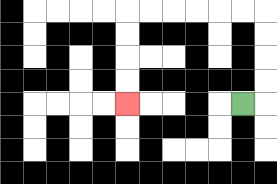{'start': '[10, 4]', 'end': '[5, 4]', 'path_directions': 'R,U,U,U,U,L,L,L,L,L,L,D,D,D,D', 'path_coordinates': '[[10, 4], [11, 4], [11, 3], [11, 2], [11, 1], [11, 0], [10, 0], [9, 0], [8, 0], [7, 0], [6, 0], [5, 0], [5, 1], [5, 2], [5, 3], [5, 4]]'}